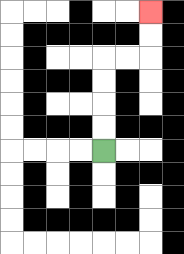{'start': '[4, 6]', 'end': '[6, 0]', 'path_directions': 'U,U,U,U,R,R,U,U', 'path_coordinates': '[[4, 6], [4, 5], [4, 4], [4, 3], [4, 2], [5, 2], [6, 2], [6, 1], [6, 0]]'}